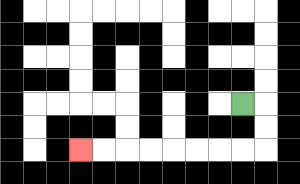{'start': '[10, 4]', 'end': '[3, 6]', 'path_directions': 'R,D,D,L,L,L,L,L,L,L,L', 'path_coordinates': '[[10, 4], [11, 4], [11, 5], [11, 6], [10, 6], [9, 6], [8, 6], [7, 6], [6, 6], [5, 6], [4, 6], [3, 6]]'}